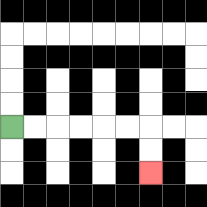{'start': '[0, 5]', 'end': '[6, 7]', 'path_directions': 'R,R,R,R,R,R,D,D', 'path_coordinates': '[[0, 5], [1, 5], [2, 5], [3, 5], [4, 5], [5, 5], [6, 5], [6, 6], [6, 7]]'}